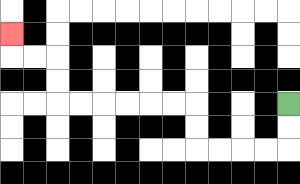{'start': '[12, 4]', 'end': '[0, 1]', 'path_directions': 'D,D,L,L,L,L,U,U,L,L,L,L,L,L,U,U,L,L,U', 'path_coordinates': '[[12, 4], [12, 5], [12, 6], [11, 6], [10, 6], [9, 6], [8, 6], [8, 5], [8, 4], [7, 4], [6, 4], [5, 4], [4, 4], [3, 4], [2, 4], [2, 3], [2, 2], [1, 2], [0, 2], [0, 1]]'}